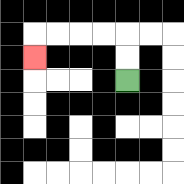{'start': '[5, 3]', 'end': '[1, 2]', 'path_directions': 'U,U,L,L,L,L,D', 'path_coordinates': '[[5, 3], [5, 2], [5, 1], [4, 1], [3, 1], [2, 1], [1, 1], [1, 2]]'}